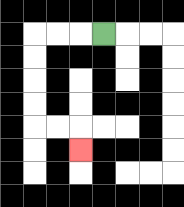{'start': '[4, 1]', 'end': '[3, 6]', 'path_directions': 'L,L,L,D,D,D,D,R,R,D', 'path_coordinates': '[[4, 1], [3, 1], [2, 1], [1, 1], [1, 2], [1, 3], [1, 4], [1, 5], [2, 5], [3, 5], [3, 6]]'}